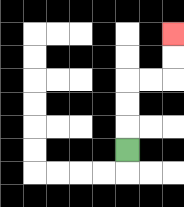{'start': '[5, 6]', 'end': '[7, 1]', 'path_directions': 'U,U,U,R,R,U,U', 'path_coordinates': '[[5, 6], [5, 5], [5, 4], [5, 3], [6, 3], [7, 3], [7, 2], [7, 1]]'}